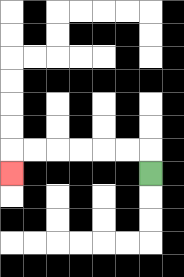{'start': '[6, 7]', 'end': '[0, 7]', 'path_directions': 'U,L,L,L,L,L,L,D', 'path_coordinates': '[[6, 7], [6, 6], [5, 6], [4, 6], [3, 6], [2, 6], [1, 6], [0, 6], [0, 7]]'}